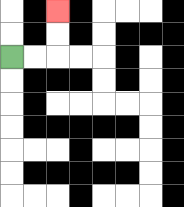{'start': '[0, 2]', 'end': '[2, 0]', 'path_directions': 'R,R,U,U', 'path_coordinates': '[[0, 2], [1, 2], [2, 2], [2, 1], [2, 0]]'}